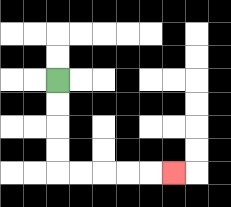{'start': '[2, 3]', 'end': '[7, 7]', 'path_directions': 'D,D,D,D,R,R,R,R,R', 'path_coordinates': '[[2, 3], [2, 4], [2, 5], [2, 6], [2, 7], [3, 7], [4, 7], [5, 7], [6, 7], [7, 7]]'}